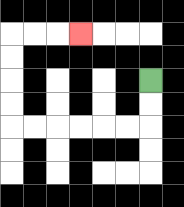{'start': '[6, 3]', 'end': '[3, 1]', 'path_directions': 'D,D,L,L,L,L,L,L,U,U,U,U,R,R,R', 'path_coordinates': '[[6, 3], [6, 4], [6, 5], [5, 5], [4, 5], [3, 5], [2, 5], [1, 5], [0, 5], [0, 4], [0, 3], [0, 2], [0, 1], [1, 1], [2, 1], [3, 1]]'}